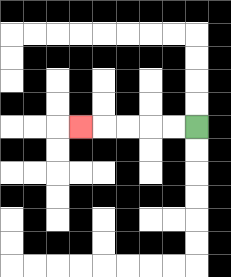{'start': '[8, 5]', 'end': '[3, 5]', 'path_directions': 'L,L,L,L,L', 'path_coordinates': '[[8, 5], [7, 5], [6, 5], [5, 5], [4, 5], [3, 5]]'}